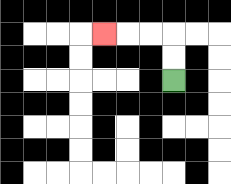{'start': '[7, 3]', 'end': '[4, 1]', 'path_directions': 'U,U,L,L,L', 'path_coordinates': '[[7, 3], [7, 2], [7, 1], [6, 1], [5, 1], [4, 1]]'}